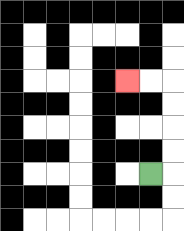{'start': '[6, 7]', 'end': '[5, 3]', 'path_directions': 'R,U,U,U,U,L,L', 'path_coordinates': '[[6, 7], [7, 7], [7, 6], [7, 5], [7, 4], [7, 3], [6, 3], [5, 3]]'}